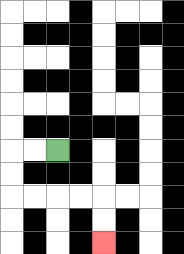{'start': '[2, 6]', 'end': '[4, 10]', 'path_directions': 'L,L,D,D,R,R,R,R,D,D', 'path_coordinates': '[[2, 6], [1, 6], [0, 6], [0, 7], [0, 8], [1, 8], [2, 8], [3, 8], [4, 8], [4, 9], [4, 10]]'}